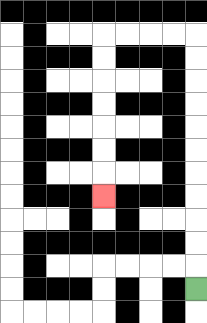{'start': '[8, 12]', 'end': '[4, 8]', 'path_directions': 'U,U,U,U,U,U,U,U,U,U,U,L,L,L,L,D,D,D,D,D,D,D', 'path_coordinates': '[[8, 12], [8, 11], [8, 10], [8, 9], [8, 8], [8, 7], [8, 6], [8, 5], [8, 4], [8, 3], [8, 2], [8, 1], [7, 1], [6, 1], [5, 1], [4, 1], [4, 2], [4, 3], [4, 4], [4, 5], [4, 6], [4, 7], [4, 8]]'}